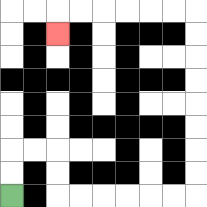{'start': '[0, 8]', 'end': '[2, 1]', 'path_directions': 'U,U,R,R,D,D,R,R,R,R,R,R,U,U,U,U,U,U,U,U,L,L,L,L,L,L,D', 'path_coordinates': '[[0, 8], [0, 7], [0, 6], [1, 6], [2, 6], [2, 7], [2, 8], [3, 8], [4, 8], [5, 8], [6, 8], [7, 8], [8, 8], [8, 7], [8, 6], [8, 5], [8, 4], [8, 3], [8, 2], [8, 1], [8, 0], [7, 0], [6, 0], [5, 0], [4, 0], [3, 0], [2, 0], [2, 1]]'}